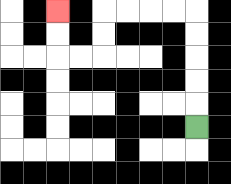{'start': '[8, 5]', 'end': '[2, 0]', 'path_directions': 'U,U,U,U,U,L,L,L,L,D,D,L,L,U,U', 'path_coordinates': '[[8, 5], [8, 4], [8, 3], [8, 2], [8, 1], [8, 0], [7, 0], [6, 0], [5, 0], [4, 0], [4, 1], [4, 2], [3, 2], [2, 2], [2, 1], [2, 0]]'}